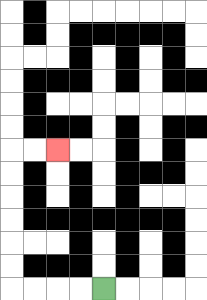{'start': '[4, 12]', 'end': '[2, 6]', 'path_directions': 'L,L,L,L,U,U,U,U,U,U,R,R', 'path_coordinates': '[[4, 12], [3, 12], [2, 12], [1, 12], [0, 12], [0, 11], [0, 10], [0, 9], [0, 8], [0, 7], [0, 6], [1, 6], [2, 6]]'}